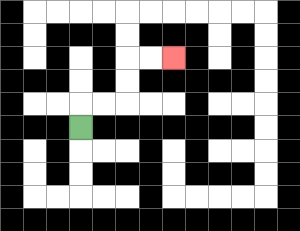{'start': '[3, 5]', 'end': '[7, 2]', 'path_directions': 'U,R,R,U,U,R,R', 'path_coordinates': '[[3, 5], [3, 4], [4, 4], [5, 4], [5, 3], [5, 2], [6, 2], [7, 2]]'}